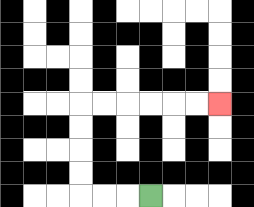{'start': '[6, 8]', 'end': '[9, 4]', 'path_directions': 'L,L,L,U,U,U,U,R,R,R,R,R,R', 'path_coordinates': '[[6, 8], [5, 8], [4, 8], [3, 8], [3, 7], [3, 6], [3, 5], [3, 4], [4, 4], [5, 4], [6, 4], [7, 4], [8, 4], [9, 4]]'}